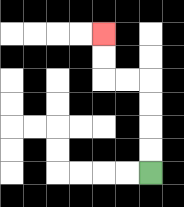{'start': '[6, 7]', 'end': '[4, 1]', 'path_directions': 'U,U,U,U,L,L,U,U', 'path_coordinates': '[[6, 7], [6, 6], [6, 5], [6, 4], [6, 3], [5, 3], [4, 3], [4, 2], [4, 1]]'}